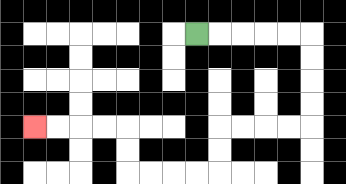{'start': '[8, 1]', 'end': '[1, 5]', 'path_directions': 'R,R,R,R,R,D,D,D,D,L,L,L,L,D,D,L,L,L,L,U,U,L,L,L,L', 'path_coordinates': '[[8, 1], [9, 1], [10, 1], [11, 1], [12, 1], [13, 1], [13, 2], [13, 3], [13, 4], [13, 5], [12, 5], [11, 5], [10, 5], [9, 5], [9, 6], [9, 7], [8, 7], [7, 7], [6, 7], [5, 7], [5, 6], [5, 5], [4, 5], [3, 5], [2, 5], [1, 5]]'}